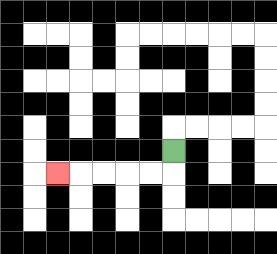{'start': '[7, 6]', 'end': '[2, 7]', 'path_directions': 'D,L,L,L,L,L', 'path_coordinates': '[[7, 6], [7, 7], [6, 7], [5, 7], [4, 7], [3, 7], [2, 7]]'}